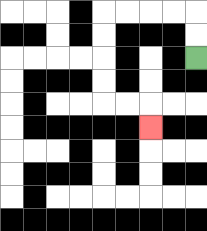{'start': '[8, 2]', 'end': '[6, 5]', 'path_directions': 'U,U,L,L,L,L,D,D,D,D,R,R,D', 'path_coordinates': '[[8, 2], [8, 1], [8, 0], [7, 0], [6, 0], [5, 0], [4, 0], [4, 1], [4, 2], [4, 3], [4, 4], [5, 4], [6, 4], [6, 5]]'}